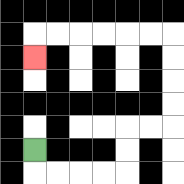{'start': '[1, 6]', 'end': '[1, 2]', 'path_directions': 'D,R,R,R,R,U,U,R,R,U,U,U,U,L,L,L,L,L,L,D', 'path_coordinates': '[[1, 6], [1, 7], [2, 7], [3, 7], [4, 7], [5, 7], [5, 6], [5, 5], [6, 5], [7, 5], [7, 4], [7, 3], [7, 2], [7, 1], [6, 1], [5, 1], [4, 1], [3, 1], [2, 1], [1, 1], [1, 2]]'}